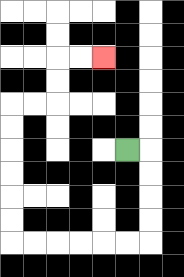{'start': '[5, 6]', 'end': '[4, 2]', 'path_directions': 'R,D,D,D,D,L,L,L,L,L,L,U,U,U,U,U,U,R,R,U,U,R,R', 'path_coordinates': '[[5, 6], [6, 6], [6, 7], [6, 8], [6, 9], [6, 10], [5, 10], [4, 10], [3, 10], [2, 10], [1, 10], [0, 10], [0, 9], [0, 8], [0, 7], [0, 6], [0, 5], [0, 4], [1, 4], [2, 4], [2, 3], [2, 2], [3, 2], [4, 2]]'}